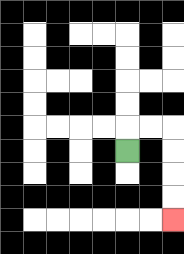{'start': '[5, 6]', 'end': '[7, 9]', 'path_directions': 'U,R,R,D,D,D,D', 'path_coordinates': '[[5, 6], [5, 5], [6, 5], [7, 5], [7, 6], [7, 7], [7, 8], [7, 9]]'}